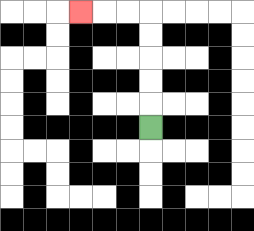{'start': '[6, 5]', 'end': '[3, 0]', 'path_directions': 'U,U,U,U,U,L,L,L', 'path_coordinates': '[[6, 5], [6, 4], [6, 3], [6, 2], [6, 1], [6, 0], [5, 0], [4, 0], [3, 0]]'}